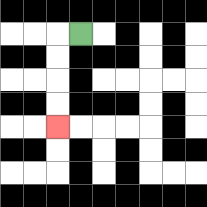{'start': '[3, 1]', 'end': '[2, 5]', 'path_directions': 'L,D,D,D,D', 'path_coordinates': '[[3, 1], [2, 1], [2, 2], [2, 3], [2, 4], [2, 5]]'}